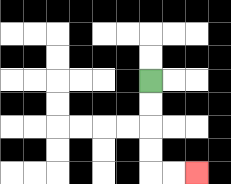{'start': '[6, 3]', 'end': '[8, 7]', 'path_directions': 'D,D,D,D,R,R', 'path_coordinates': '[[6, 3], [6, 4], [6, 5], [6, 6], [6, 7], [7, 7], [8, 7]]'}